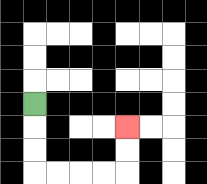{'start': '[1, 4]', 'end': '[5, 5]', 'path_directions': 'D,D,D,R,R,R,R,U,U', 'path_coordinates': '[[1, 4], [1, 5], [1, 6], [1, 7], [2, 7], [3, 7], [4, 7], [5, 7], [5, 6], [5, 5]]'}